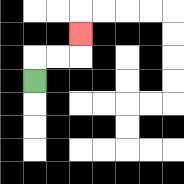{'start': '[1, 3]', 'end': '[3, 1]', 'path_directions': 'U,R,R,U', 'path_coordinates': '[[1, 3], [1, 2], [2, 2], [3, 2], [3, 1]]'}